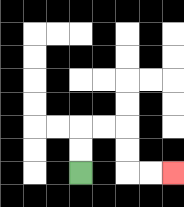{'start': '[3, 7]', 'end': '[7, 7]', 'path_directions': 'U,U,R,R,D,D,R,R', 'path_coordinates': '[[3, 7], [3, 6], [3, 5], [4, 5], [5, 5], [5, 6], [5, 7], [6, 7], [7, 7]]'}